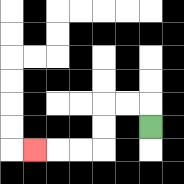{'start': '[6, 5]', 'end': '[1, 6]', 'path_directions': 'U,L,L,D,D,L,L,L', 'path_coordinates': '[[6, 5], [6, 4], [5, 4], [4, 4], [4, 5], [4, 6], [3, 6], [2, 6], [1, 6]]'}